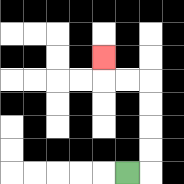{'start': '[5, 7]', 'end': '[4, 2]', 'path_directions': 'R,U,U,U,U,L,L,U', 'path_coordinates': '[[5, 7], [6, 7], [6, 6], [6, 5], [6, 4], [6, 3], [5, 3], [4, 3], [4, 2]]'}